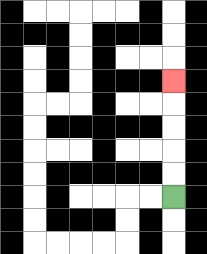{'start': '[7, 8]', 'end': '[7, 3]', 'path_directions': 'U,U,U,U,U', 'path_coordinates': '[[7, 8], [7, 7], [7, 6], [7, 5], [7, 4], [7, 3]]'}